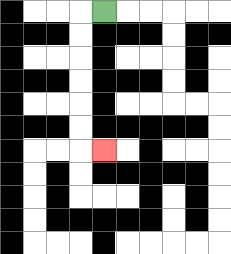{'start': '[4, 0]', 'end': '[4, 6]', 'path_directions': 'L,D,D,D,D,D,D,R', 'path_coordinates': '[[4, 0], [3, 0], [3, 1], [3, 2], [3, 3], [3, 4], [3, 5], [3, 6], [4, 6]]'}